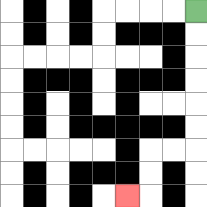{'start': '[8, 0]', 'end': '[5, 8]', 'path_directions': 'D,D,D,D,D,D,L,L,D,D,L', 'path_coordinates': '[[8, 0], [8, 1], [8, 2], [8, 3], [8, 4], [8, 5], [8, 6], [7, 6], [6, 6], [6, 7], [6, 8], [5, 8]]'}